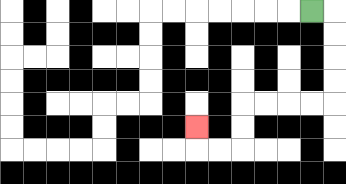{'start': '[13, 0]', 'end': '[8, 5]', 'path_directions': 'R,D,D,D,D,L,L,L,L,D,D,L,L,U', 'path_coordinates': '[[13, 0], [14, 0], [14, 1], [14, 2], [14, 3], [14, 4], [13, 4], [12, 4], [11, 4], [10, 4], [10, 5], [10, 6], [9, 6], [8, 6], [8, 5]]'}